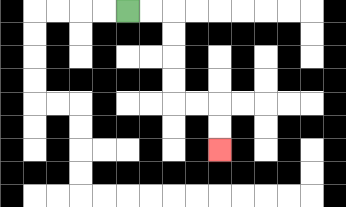{'start': '[5, 0]', 'end': '[9, 6]', 'path_directions': 'R,R,D,D,D,D,R,R,D,D', 'path_coordinates': '[[5, 0], [6, 0], [7, 0], [7, 1], [7, 2], [7, 3], [7, 4], [8, 4], [9, 4], [9, 5], [9, 6]]'}